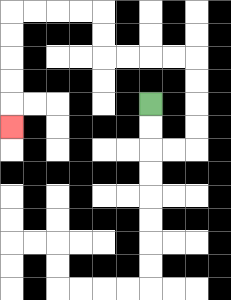{'start': '[6, 4]', 'end': '[0, 5]', 'path_directions': 'D,D,R,R,U,U,U,U,L,L,L,L,U,U,L,L,L,L,D,D,D,D,D', 'path_coordinates': '[[6, 4], [6, 5], [6, 6], [7, 6], [8, 6], [8, 5], [8, 4], [8, 3], [8, 2], [7, 2], [6, 2], [5, 2], [4, 2], [4, 1], [4, 0], [3, 0], [2, 0], [1, 0], [0, 0], [0, 1], [0, 2], [0, 3], [0, 4], [0, 5]]'}